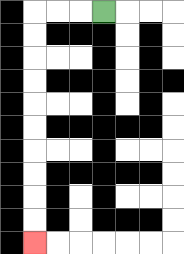{'start': '[4, 0]', 'end': '[1, 10]', 'path_directions': 'L,L,L,D,D,D,D,D,D,D,D,D,D', 'path_coordinates': '[[4, 0], [3, 0], [2, 0], [1, 0], [1, 1], [1, 2], [1, 3], [1, 4], [1, 5], [1, 6], [1, 7], [1, 8], [1, 9], [1, 10]]'}